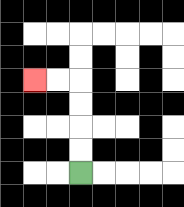{'start': '[3, 7]', 'end': '[1, 3]', 'path_directions': 'U,U,U,U,L,L', 'path_coordinates': '[[3, 7], [3, 6], [3, 5], [3, 4], [3, 3], [2, 3], [1, 3]]'}